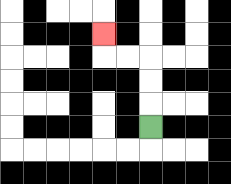{'start': '[6, 5]', 'end': '[4, 1]', 'path_directions': 'U,U,U,L,L,U', 'path_coordinates': '[[6, 5], [6, 4], [6, 3], [6, 2], [5, 2], [4, 2], [4, 1]]'}